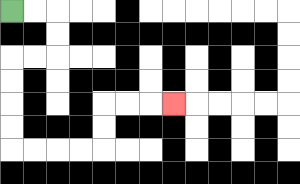{'start': '[0, 0]', 'end': '[7, 4]', 'path_directions': 'R,R,D,D,L,L,D,D,D,D,R,R,R,R,U,U,R,R,R', 'path_coordinates': '[[0, 0], [1, 0], [2, 0], [2, 1], [2, 2], [1, 2], [0, 2], [0, 3], [0, 4], [0, 5], [0, 6], [1, 6], [2, 6], [3, 6], [4, 6], [4, 5], [4, 4], [5, 4], [6, 4], [7, 4]]'}